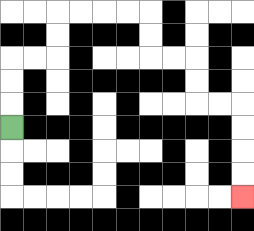{'start': '[0, 5]', 'end': '[10, 8]', 'path_directions': 'U,U,U,R,R,U,U,R,R,R,R,D,D,R,R,D,D,R,R,D,D,D,D', 'path_coordinates': '[[0, 5], [0, 4], [0, 3], [0, 2], [1, 2], [2, 2], [2, 1], [2, 0], [3, 0], [4, 0], [5, 0], [6, 0], [6, 1], [6, 2], [7, 2], [8, 2], [8, 3], [8, 4], [9, 4], [10, 4], [10, 5], [10, 6], [10, 7], [10, 8]]'}